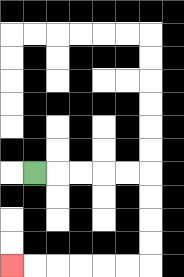{'start': '[1, 7]', 'end': '[0, 11]', 'path_directions': 'R,R,R,R,R,D,D,D,D,L,L,L,L,L,L', 'path_coordinates': '[[1, 7], [2, 7], [3, 7], [4, 7], [5, 7], [6, 7], [6, 8], [6, 9], [6, 10], [6, 11], [5, 11], [4, 11], [3, 11], [2, 11], [1, 11], [0, 11]]'}